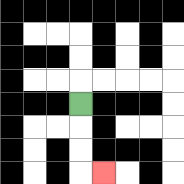{'start': '[3, 4]', 'end': '[4, 7]', 'path_directions': 'D,D,D,R', 'path_coordinates': '[[3, 4], [3, 5], [3, 6], [3, 7], [4, 7]]'}